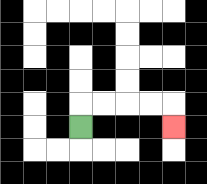{'start': '[3, 5]', 'end': '[7, 5]', 'path_directions': 'U,R,R,R,R,D', 'path_coordinates': '[[3, 5], [3, 4], [4, 4], [5, 4], [6, 4], [7, 4], [7, 5]]'}